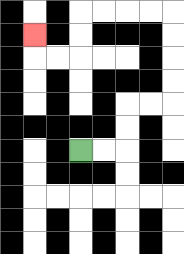{'start': '[3, 6]', 'end': '[1, 1]', 'path_directions': 'R,R,U,U,R,R,U,U,U,U,L,L,L,L,D,D,L,L,U', 'path_coordinates': '[[3, 6], [4, 6], [5, 6], [5, 5], [5, 4], [6, 4], [7, 4], [7, 3], [7, 2], [7, 1], [7, 0], [6, 0], [5, 0], [4, 0], [3, 0], [3, 1], [3, 2], [2, 2], [1, 2], [1, 1]]'}